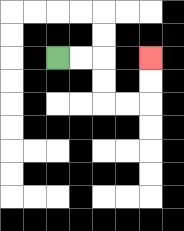{'start': '[2, 2]', 'end': '[6, 2]', 'path_directions': 'R,R,D,D,R,R,U,U', 'path_coordinates': '[[2, 2], [3, 2], [4, 2], [4, 3], [4, 4], [5, 4], [6, 4], [6, 3], [6, 2]]'}